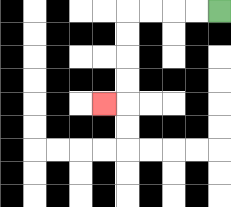{'start': '[9, 0]', 'end': '[4, 4]', 'path_directions': 'L,L,L,L,D,D,D,D,L', 'path_coordinates': '[[9, 0], [8, 0], [7, 0], [6, 0], [5, 0], [5, 1], [5, 2], [5, 3], [5, 4], [4, 4]]'}